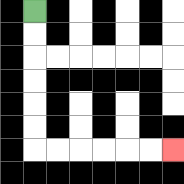{'start': '[1, 0]', 'end': '[7, 6]', 'path_directions': 'D,D,D,D,D,D,R,R,R,R,R,R', 'path_coordinates': '[[1, 0], [1, 1], [1, 2], [1, 3], [1, 4], [1, 5], [1, 6], [2, 6], [3, 6], [4, 6], [5, 6], [6, 6], [7, 6]]'}